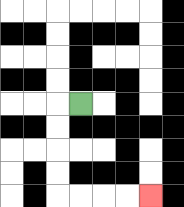{'start': '[3, 4]', 'end': '[6, 8]', 'path_directions': 'L,D,D,D,D,R,R,R,R', 'path_coordinates': '[[3, 4], [2, 4], [2, 5], [2, 6], [2, 7], [2, 8], [3, 8], [4, 8], [5, 8], [6, 8]]'}